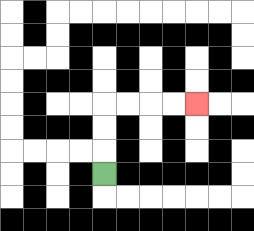{'start': '[4, 7]', 'end': '[8, 4]', 'path_directions': 'U,U,U,R,R,R,R', 'path_coordinates': '[[4, 7], [4, 6], [4, 5], [4, 4], [5, 4], [6, 4], [7, 4], [8, 4]]'}